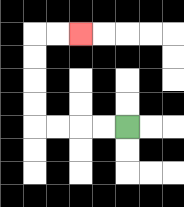{'start': '[5, 5]', 'end': '[3, 1]', 'path_directions': 'L,L,L,L,U,U,U,U,R,R', 'path_coordinates': '[[5, 5], [4, 5], [3, 5], [2, 5], [1, 5], [1, 4], [1, 3], [1, 2], [1, 1], [2, 1], [3, 1]]'}